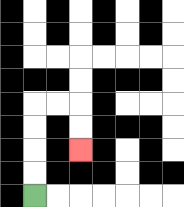{'start': '[1, 8]', 'end': '[3, 6]', 'path_directions': 'U,U,U,U,R,R,D,D', 'path_coordinates': '[[1, 8], [1, 7], [1, 6], [1, 5], [1, 4], [2, 4], [3, 4], [3, 5], [3, 6]]'}